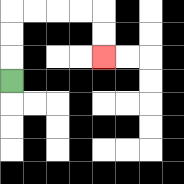{'start': '[0, 3]', 'end': '[4, 2]', 'path_directions': 'U,U,U,R,R,R,R,D,D', 'path_coordinates': '[[0, 3], [0, 2], [0, 1], [0, 0], [1, 0], [2, 0], [3, 0], [4, 0], [4, 1], [4, 2]]'}